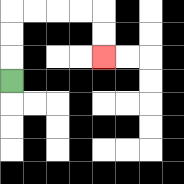{'start': '[0, 3]', 'end': '[4, 2]', 'path_directions': 'U,U,U,R,R,R,R,D,D', 'path_coordinates': '[[0, 3], [0, 2], [0, 1], [0, 0], [1, 0], [2, 0], [3, 0], [4, 0], [4, 1], [4, 2]]'}